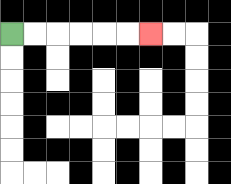{'start': '[0, 1]', 'end': '[6, 1]', 'path_directions': 'R,R,R,R,R,R', 'path_coordinates': '[[0, 1], [1, 1], [2, 1], [3, 1], [4, 1], [5, 1], [6, 1]]'}